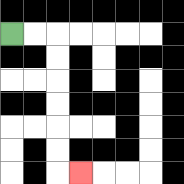{'start': '[0, 1]', 'end': '[3, 7]', 'path_directions': 'R,R,D,D,D,D,D,D,R', 'path_coordinates': '[[0, 1], [1, 1], [2, 1], [2, 2], [2, 3], [2, 4], [2, 5], [2, 6], [2, 7], [3, 7]]'}